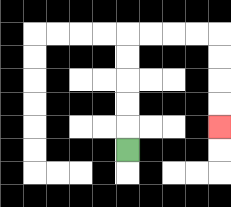{'start': '[5, 6]', 'end': '[9, 5]', 'path_directions': 'U,U,U,U,U,R,R,R,R,D,D,D,D', 'path_coordinates': '[[5, 6], [5, 5], [5, 4], [5, 3], [5, 2], [5, 1], [6, 1], [7, 1], [8, 1], [9, 1], [9, 2], [9, 3], [9, 4], [9, 5]]'}